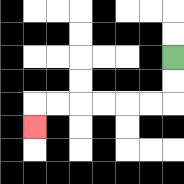{'start': '[7, 2]', 'end': '[1, 5]', 'path_directions': 'D,D,L,L,L,L,L,L,D', 'path_coordinates': '[[7, 2], [7, 3], [7, 4], [6, 4], [5, 4], [4, 4], [3, 4], [2, 4], [1, 4], [1, 5]]'}